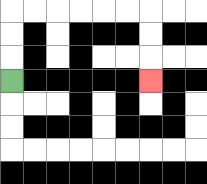{'start': '[0, 3]', 'end': '[6, 3]', 'path_directions': 'U,U,U,R,R,R,R,R,R,D,D,D', 'path_coordinates': '[[0, 3], [0, 2], [0, 1], [0, 0], [1, 0], [2, 0], [3, 0], [4, 0], [5, 0], [6, 0], [6, 1], [6, 2], [6, 3]]'}